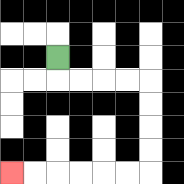{'start': '[2, 2]', 'end': '[0, 7]', 'path_directions': 'D,R,R,R,R,D,D,D,D,L,L,L,L,L,L', 'path_coordinates': '[[2, 2], [2, 3], [3, 3], [4, 3], [5, 3], [6, 3], [6, 4], [6, 5], [6, 6], [6, 7], [5, 7], [4, 7], [3, 7], [2, 7], [1, 7], [0, 7]]'}